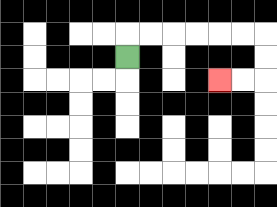{'start': '[5, 2]', 'end': '[9, 3]', 'path_directions': 'U,R,R,R,R,R,R,D,D,L,L', 'path_coordinates': '[[5, 2], [5, 1], [6, 1], [7, 1], [8, 1], [9, 1], [10, 1], [11, 1], [11, 2], [11, 3], [10, 3], [9, 3]]'}